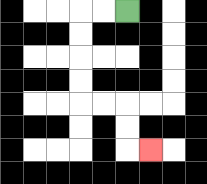{'start': '[5, 0]', 'end': '[6, 6]', 'path_directions': 'L,L,D,D,D,D,R,R,D,D,R', 'path_coordinates': '[[5, 0], [4, 0], [3, 0], [3, 1], [3, 2], [3, 3], [3, 4], [4, 4], [5, 4], [5, 5], [5, 6], [6, 6]]'}